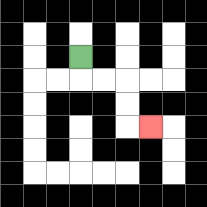{'start': '[3, 2]', 'end': '[6, 5]', 'path_directions': 'D,R,R,D,D,R', 'path_coordinates': '[[3, 2], [3, 3], [4, 3], [5, 3], [5, 4], [5, 5], [6, 5]]'}